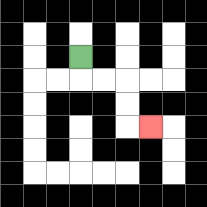{'start': '[3, 2]', 'end': '[6, 5]', 'path_directions': 'D,R,R,D,D,R', 'path_coordinates': '[[3, 2], [3, 3], [4, 3], [5, 3], [5, 4], [5, 5], [6, 5]]'}